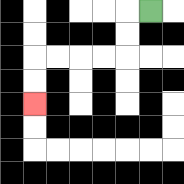{'start': '[6, 0]', 'end': '[1, 4]', 'path_directions': 'L,D,D,L,L,L,L,D,D', 'path_coordinates': '[[6, 0], [5, 0], [5, 1], [5, 2], [4, 2], [3, 2], [2, 2], [1, 2], [1, 3], [1, 4]]'}